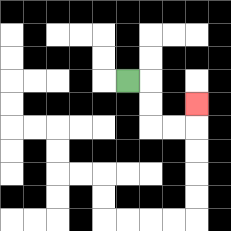{'start': '[5, 3]', 'end': '[8, 4]', 'path_directions': 'R,D,D,R,R,U', 'path_coordinates': '[[5, 3], [6, 3], [6, 4], [6, 5], [7, 5], [8, 5], [8, 4]]'}